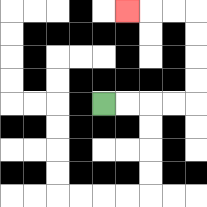{'start': '[4, 4]', 'end': '[5, 0]', 'path_directions': 'R,R,R,R,U,U,U,U,L,L,L', 'path_coordinates': '[[4, 4], [5, 4], [6, 4], [7, 4], [8, 4], [8, 3], [8, 2], [8, 1], [8, 0], [7, 0], [6, 0], [5, 0]]'}